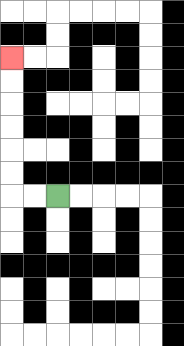{'start': '[2, 8]', 'end': '[0, 2]', 'path_directions': 'L,L,U,U,U,U,U,U', 'path_coordinates': '[[2, 8], [1, 8], [0, 8], [0, 7], [0, 6], [0, 5], [0, 4], [0, 3], [0, 2]]'}